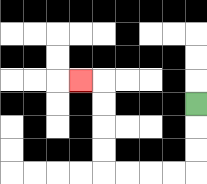{'start': '[8, 4]', 'end': '[3, 3]', 'path_directions': 'D,D,D,L,L,L,L,U,U,U,U,L', 'path_coordinates': '[[8, 4], [8, 5], [8, 6], [8, 7], [7, 7], [6, 7], [5, 7], [4, 7], [4, 6], [4, 5], [4, 4], [4, 3], [3, 3]]'}